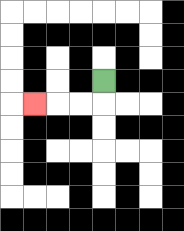{'start': '[4, 3]', 'end': '[1, 4]', 'path_directions': 'D,L,L,L', 'path_coordinates': '[[4, 3], [4, 4], [3, 4], [2, 4], [1, 4]]'}